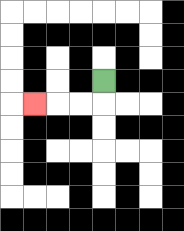{'start': '[4, 3]', 'end': '[1, 4]', 'path_directions': 'D,L,L,L', 'path_coordinates': '[[4, 3], [4, 4], [3, 4], [2, 4], [1, 4]]'}